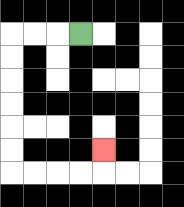{'start': '[3, 1]', 'end': '[4, 6]', 'path_directions': 'L,L,L,D,D,D,D,D,D,R,R,R,R,U', 'path_coordinates': '[[3, 1], [2, 1], [1, 1], [0, 1], [0, 2], [0, 3], [0, 4], [0, 5], [0, 6], [0, 7], [1, 7], [2, 7], [3, 7], [4, 7], [4, 6]]'}